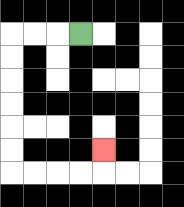{'start': '[3, 1]', 'end': '[4, 6]', 'path_directions': 'L,L,L,D,D,D,D,D,D,R,R,R,R,U', 'path_coordinates': '[[3, 1], [2, 1], [1, 1], [0, 1], [0, 2], [0, 3], [0, 4], [0, 5], [0, 6], [0, 7], [1, 7], [2, 7], [3, 7], [4, 7], [4, 6]]'}